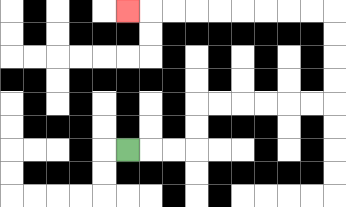{'start': '[5, 6]', 'end': '[5, 0]', 'path_directions': 'R,R,R,U,U,R,R,R,R,R,R,U,U,U,U,L,L,L,L,L,L,L,L,L', 'path_coordinates': '[[5, 6], [6, 6], [7, 6], [8, 6], [8, 5], [8, 4], [9, 4], [10, 4], [11, 4], [12, 4], [13, 4], [14, 4], [14, 3], [14, 2], [14, 1], [14, 0], [13, 0], [12, 0], [11, 0], [10, 0], [9, 0], [8, 0], [7, 0], [6, 0], [5, 0]]'}